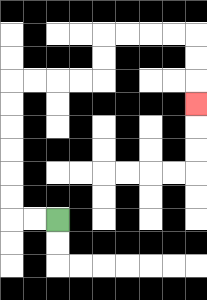{'start': '[2, 9]', 'end': '[8, 4]', 'path_directions': 'L,L,U,U,U,U,U,U,R,R,R,R,U,U,R,R,R,R,D,D,D', 'path_coordinates': '[[2, 9], [1, 9], [0, 9], [0, 8], [0, 7], [0, 6], [0, 5], [0, 4], [0, 3], [1, 3], [2, 3], [3, 3], [4, 3], [4, 2], [4, 1], [5, 1], [6, 1], [7, 1], [8, 1], [8, 2], [8, 3], [8, 4]]'}